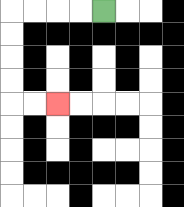{'start': '[4, 0]', 'end': '[2, 4]', 'path_directions': 'L,L,L,L,D,D,D,D,R,R', 'path_coordinates': '[[4, 0], [3, 0], [2, 0], [1, 0], [0, 0], [0, 1], [0, 2], [0, 3], [0, 4], [1, 4], [2, 4]]'}